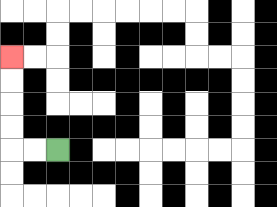{'start': '[2, 6]', 'end': '[0, 2]', 'path_directions': 'L,L,U,U,U,U', 'path_coordinates': '[[2, 6], [1, 6], [0, 6], [0, 5], [0, 4], [0, 3], [0, 2]]'}